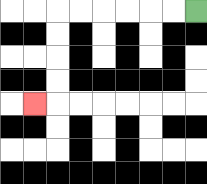{'start': '[8, 0]', 'end': '[1, 4]', 'path_directions': 'L,L,L,L,L,L,D,D,D,D,L', 'path_coordinates': '[[8, 0], [7, 0], [6, 0], [5, 0], [4, 0], [3, 0], [2, 0], [2, 1], [2, 2], [2, 3], [2, 4], [1, 4]]'}